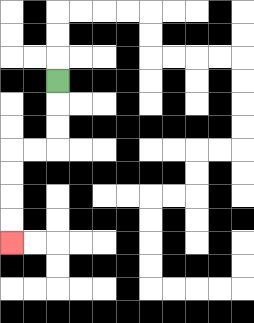{'start': '[2, 3]', 'end': '[0, 10]', 'path_directions': 'D,D,D,L,L,D,D,D,D', 'path_coordinates': '[[2, 3], [2, 4], [2, 5], [2, 6], [1, 6], [0, 6], [0, 7], [0, 8], [0, 9], [0, 10]]'}